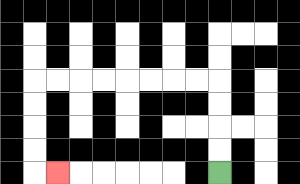{'start': '[9, 7]', 'end': '[2, 7]', 'path_directions': 'U,U,U,U,L,L,L,L,L,L,L,L,D,D,D,D,R', 'path_coordinates': '[[9, 7], [9, 6], [9, 5], [9, 4], [9, 3], [8, 3], [7, 3], [6, 3], [5, 3], [4, 3], [3, 3], [2, 3], [1, 3], [1, 4], [1, 5], [1, 6], [1, 7], [2, 7]]'}